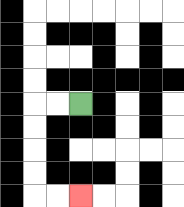{'start': '[3, 4]', 'end': '[3, 8]', 'path_directions': 'L,L,D,D,D,D,R,R', 'path_coordinates': '[[3, 4], [2, 4], [1, 4], [1, 5], [1, 6], [1, 7], [1, 8], [2, 8], [3, 8]]'}